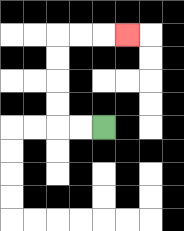{'start': '[4, 5]', 'end': '[5, 1]', 'path_directions': 'L,L,U,U,U,U,R,R,R', 'path_coordinates': '[[4, 5], [3, 5], [2, 5], [2, 4], [2, 3], [2, 2], [2, 1], [3, 1], [4, 1], [5, 1]]'}